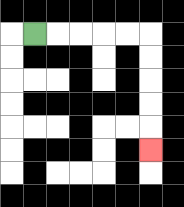{'start': '[1, 1]', 'end': '[6, 6]', 'path_directions': 'R,R,R,R,R,D,D,D,D,D', 'path_coordinates': '[[1, 1], [2, 1], [3, 1], [4, 1], [5, 1], [6, 1], [6, 2], [6, 3], [6, 4], [6, 5], [6, 6]]'}